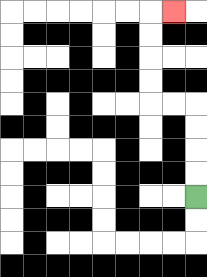{'start': '[8, 8]', 'end': '[7, 0]', 'path_directions': 'U,U,U,U,L,L,U,U,U,U,R', 'path_coordinates': '[[8, 8], [8, 7], [8, 6], [8, 5], [8, 4], [7, 4], [6, 4], [6, 3], [6, 2], [6, 1], [6, 0], [7, 0]]'}